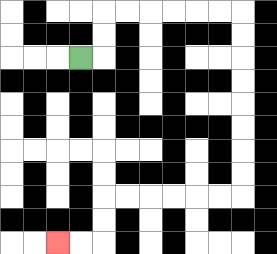{'start': '[3, 2]', 'end': '[2, 10]', 'path_directions': 'R,U,U,R,R,R,R,R,R,D,D,D,D,D,D,D,D,L,L,L,L,L,L,D,D,L,L', 'path_coordinates': '[[3, 2], [4, 2], [4, 1], [4, 0], [5, 0], [6, 0], [7, 0], [8, 0], [9, 0], [10, 0], [10, 1], [10, 2], [10, 3], [10, 4], [10, 5], [10, 6], [10, 7], [10, 8], [9, 8], [8, 8], [7, 8], [6, 8], [5, 8], [4, 8], [4, 9], [4, 10], [3, 10], [2, 10]]'}